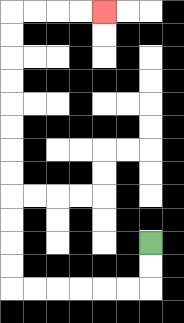{'start': '[6, 10]', 'end': '[4, 0]', 'path_directions': 'D,D,L,L,L,L,L,L,U,U,U,U,U,U,U,U,U,U,U,U,R,R,R,R', 'path_coordinates': '[[6, 10], [6, 11], [6, 12], [5, 12], [4, 12], [3, 12], [2, 12], [1, 12], [0, 12], [0, 11], [0, 10], [0, 9], [0, 8], [0, 7], [0, 6], [0, 5], [0, 4], [0, 3], [0, 2], [0, 1], [0, 0], [1, 0], [2, 0], [3, 0], [4, 0]]'}